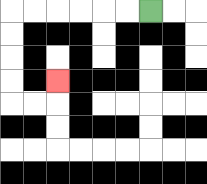{'start': '[6, 0]', 'end': '[2, 3]', 'path_directions': 'L,L,L,L,L,L,D,D,D,D,R,R,U', 'path_coordinates': '[[6, 0], [5, 0], [4, 0], [3, 0], [2, 0], [1, 0], [0, 0], [0, 1], [0, 2], [0, 3], [0, 4], [1, 4], [2, 4], [2, 3]]'}